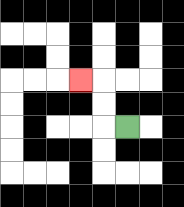{'start': '[5, 5]', 'end': '[3, 3]', 'path_directions': 'L,U,U,L', 'path_coordinates': '[[5, 5], [4, 5], [4, 4], [4, 3], [3, 3]]'}